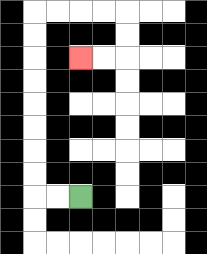{'start': '[3, 8]', 'end': '[3, 2]', 'path_directions': 'L,L,U,U,U,U,U,U,U,U,R,R,R,R,D,D,L,L', 'path_coordinates': '[[3, 8], [2, 8], [1, 8], [1, 7], [1, 6], [1, 5], [1, 4], [1, 3], [1, 2], [1, 1], [1, 0], [2, 0], [3, 0], [4, 0], [5, 0], [5, 1], [5, 2], [4, 2], [3, 2]]'}